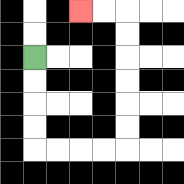{'start': '[1, 2]', 'end': '[3, 0]', 'path_directions': 'D,D,D,D,R,R,R,R,U,U,U,U,U,U,L,L', 'path_coordinates': '[[1, 2], [1, 3], [1, 4], [1, 5], [1, 6], [2, 6], [3, 6], [4, 6], [5, 6], [5, 5], [5, 4], [5, 3], [5, 2], [5, 1], [5, 0], [4, 0], [3, 0]]'}